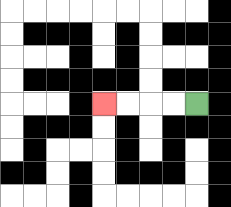{'start': '[8, 4]', 'end': '[4, 4]', 'path_directions': 'L,L,L,L', 'path_coordinates': '[[8, 4], [7, 4], [6, 4], [5, 4], [4, 4]]'}